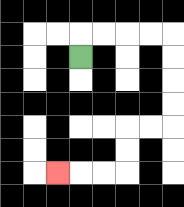{'start': '[3, 2]', 'end': '[2, 7]', 'path_directions': 'U,R,R,R,R,D,D,D,D,L,L,D,D,L,L,L', 'path_coordinates': '[[3, 2], [3, 1], [4, 1], [5, 1], [6, 1], [7, 1], [7, 2], [7, 3], [7, 4], [7, 5], [6, 5], [5, 5], [5, 6], [5, 7], [4, 7], [3, 7], [2, 7]]'}